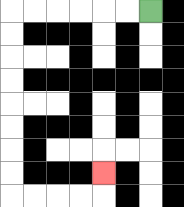{'start': '[6, 0]', 'end': '[4, 7]', 'path_directions': 'L,L,L,L,L,L,D,D,D,D,D,D,D,D,R,R,R,R,U', 'path_coordinates': '[[6, 0], [5, 0], [4, 0], [3, 0], [2, 0], [1, 0], [0, 0], [0, 1], [0, 2], [0, 3], [0, 4], [0, 5], [0, 6], [0, 7], [0, 8], [1, 8], [2, 8], [3, 8], [4, 8], [4, 7]]'}